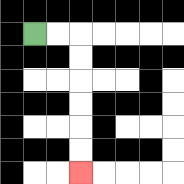{'start': '[1, 1]', 'end': '[3, 7]', 'path_directions': 'R,R,D,D,D,D,D,D', 'path_coordinates': '[[1, 1], [2, 1], [3, 1], [3, 2], [3, 3], [3, 4], [3, 5], [3, 6], [3, 7]]'}